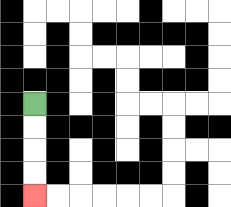{'start': '[1, 4]', 'end': '[1, 8]', 'path_directions': 'D,D,D,D', 'path_coordinates': '[[1, 4], [1, 5], [1, 6], [1, 7], [1, 8]]'}